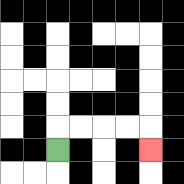{'start': '[2, 6]', 'end': '[6, 6]', 'path_directions': 'U,R,R,R,R,D', 'path_coordinates': '[[2, 6], [2, 5], [3, 5], [4, 5], [5, 5], [6, 5], [6, 6]]'}